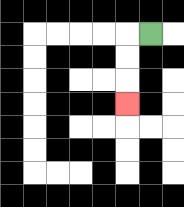{'start': '[6, 1]', 'end': '[5, 4]', 'path_directions': 'L,D,D,D', 'path_coordinates': '[[6, 1], [5, 1], [5, 2], [5, 3], [5, 4]]'}